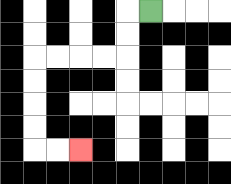{'start': '[6, 0]', 'end': '[3, 6]', 'path_directions': 'L,D,D,L,L,L,L,D,D,D,D,R,R', 'path_coordinates': '[[6, 0], [5, 0], [5, 1], [5, 2], [4, 2], [3, 2], [2, 2], [1, 2], [1, 3], [1, 4], [1, 5], [1, 6], [2, 6], [3, 6]]'}